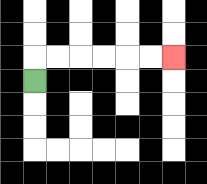{'start': '[1, 3]', 'end': '[7, 2]', 'path_directions': 'U,R,R,R,R,R,R', 'path_coordinates': '[[1, 3], [1, 2], [2, 2], [3, 2], [4, 2], [5, 2], [6, 2], [7, 2]]'}